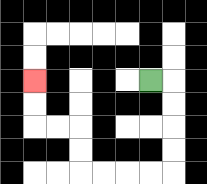{'start': '[6, 3]', 'end': '[1, 3]', 'path_directions': 'R,D,D,D,D,L,L,L,L,U,U,L,L,U,U', 'path_coordinates': '[[6, 3], [7, 3], [7, 4], [7, 5], [7, 6], [7, 7], [6, 7], [5, 7], [4, 7], [3, 7], [3, 6], [3, 5], [2, 5], [1, 5], [1, 4], [1, 3]]'}